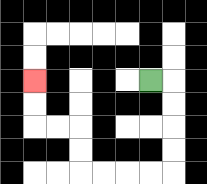{'start': '[6, 3]', 'end': '[1, 3]', 'path_directions': 'R,D,D,D,D,L,L,L,L,U,U,L,L,U,U', 'path_coordinates': '[[6, 3], [7, 3], [7, 4], [7, 5], [7, 6], [7, 7], [6, 7], [5, 7], [4, 7], [3, 7], [3, 6], [3, 5], [2, 5], [1, 5], [1, 4], [1, 3]]'}